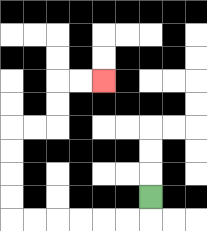{'start': '[6, 8]', 'end': '[4, 3]', 'path_directions': 'D,L,L,L,L,L,L,U,U,U,U,R,R,U,U,R,R', 'path_coordinates': '[[6, 8], [6, 9], [5, 9], [4, 9], [3, 9], [2, 9], [1, 9], [0, 9], [0, 8], [0, 7], [0, 6], [0, 5], [1, 5], [2, 5], [2, 4], [2, 3], [3, 3], [4, 3]]'}